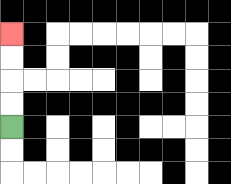{'start': '[0, 5]', 'end': '[0, 1]', 'path_directions': 'U,U,U,U', 'path_coordinates': '[[0, 5], [0, 4], [0, 3], [0, 2], [0, 1]]'}